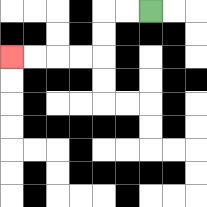{'start': '[6, 0]', 'end': '[0, 2]', 'path_directions': 'L,L,D,D,L,L,L,L', 'path_coordinates': '[[6, 0], [5, 0], [4, 0], [4, 1], [4, 2], [3, 2], [2, 2], [1, 2], [0, 2]]'}